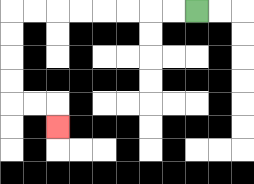{'start': '[8, 0]', 'end': '[2, 5]', 'path_directions': 'L,L,L,L,L,L,L,L,D,D,D,D,R,R,D', 'path_coordinates': '[[8, 0], [7, 0], [6, 0], [5, 0], [4, 0], [3, 0], [2, 0], [1, 0], [0, 0], [0, 1], [0, 2], [0, 3], [0, 4], [1, 4], [2, 4], [2, 5]]'}